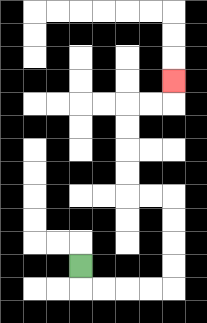{'start': '[3, 11]', 'end': '[7, 3]', 'path_directions': 'D,R,R,R,R,U,U,U,U,L,L,U,U,U,U,R,R,U', 'path_coordinates': '[[3, 11], [3, 12], [4, 12], [5, 12], [6, 12], [7, 12], [7, 11], [7, 10], [7, 9], [7, 8], [6, 8], [5, 8], [5, 7], [5, 6], [5, 5], [5, 4], [6, 4], [7, 4], [7, 3]]'}